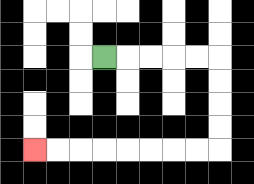{'start': '[4, 2]', 'end': '[1, 6]', 'path_directions': 'R,R,R,R,R,D,D,D,D,L,L,L,L,L,L,L,L', 'path_coordinates': '[[4, 2], [5, 2], [6, 2], [7, 2], [8, 2], [9, 2], [9, 3], [9, 4], [9, 5], [9, 6], [8, 6], [7, 6], [6, 6], [5, 6], [4, 6], [3, 6], [2, 6], [1, 6]]'}